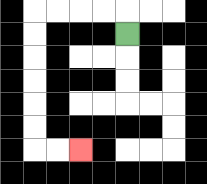{'start': '[5, 1]', 'end': '[3, 6]', 'path_directions': 'U,L,L,L,L,D,D,D,D,D,D,R,R', 'path_coordinates': '[[5, 1], [5, 0], [4, 0], [3, 0], [2, 0], [1, 0], [1, 1], [1, 2], [1, 3], [1, 4], [1, 5], [1, 6], [2, 6], [3, 6]]'}